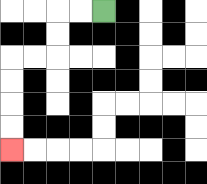{'start': '[4, 0]', 'end': '[0, 6]', 'path_directions': 'L,L,D,D,L,L,D,D,D,D', 'path_coordinates': '[[4, 0], [3, 0], [2, 0], [2, 1], [2, 2], [1, 2], [0, 2], [0, 3], [0, 4], [0, 5], [0, 6]]'}